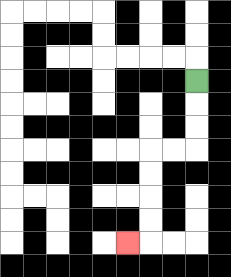{'start': '[8, 3]', 'end': '[5, 10]', 'path_directions': 'D,D,D,L,L,D,D,D,D,L', 'path_coordinates': '[[8, 3], [8, 4], [8, 5], [8, 6], [7, 6], [6, 6], [6, 7], [6, 8], [6, 9], [6, 10], [5, 10]]'}